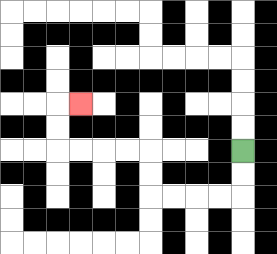{'start': '[10, 6]', 'end': '[3, 4]', 'path_directions': 'D,D,L,L,L,L,U,U,L,L,L,L,U,U,R', 'path_coordinates': '[[10, 6], [10, 7], [10, 8], [9, 8], [8, 8], [7, 8], [6, 8], [6, 7], [6, 6], [5, 6], [4, 6], [3, 6], [2, 6], [2, 5], [2, 4], [3, 4]]'}